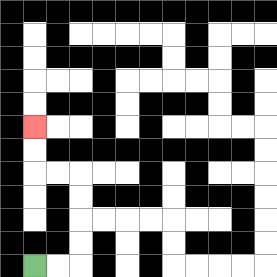{'start': '[1, 11]', 'end': '[1, 5]', 'path_directions': 'R,R,U,U,U,U,L,L,U,U', 'path_coordinates': '[[1, 11], [2, 11], [3, 11], [3, 10], [3, 9], [3, 8], [3, 7], [2, 7], [1, 7], [1, 6], [1, 5]]'}